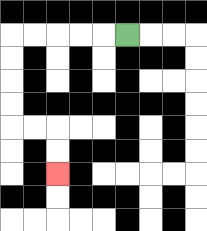{'start': '[5, 1]', 'end': '[2, 7]', 'path_directions': 'L,L,L,L,L,D,D,D,D,R,R,D,D', 'path_coordinates': '[[5, 1], [4, 1], [3, 1], [2, 1], [1, 1], [0, 1], [0, 2], [0, 3], [0, 4], [0, 5], [1, 5], [2, 5], [2, 6], [2, 7]]'}